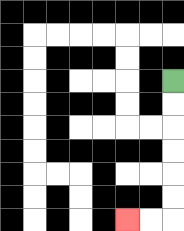{'start': '[7, 3]', 'end': '[5, 9]', 'path_directions': 'D,D,D,D,D,D,L,L', 'path_coordinates': '[[7, 3], [7, 4], [7, 5], [7, 6], [7, 7], [7, 8], [7, 9], [6, 9], [5, 9]]'}